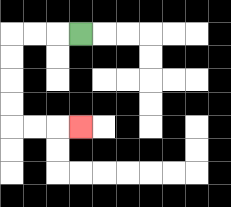{'start': '[3, 1]', 'end': '[3, 5]', 'path_directions': 'L,L,L,D,D,D,D,R,R,R', 'path_coordinates': '[[3, 1], [2, 1], [1, 1], [0, 1], [0, 2], [0, 3], [0, 4], [0, 5], [1, 5], [2, 5], [3, 5]]'}